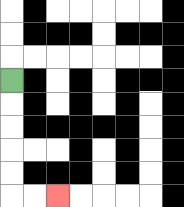{'start': '[0, 3]', 'end': '[2, 8]', 'path_directions': 'D,D,D,D,D,R,R', 'path_coordinates': '[[0, 3], [0, 4], [0, 5], [0, 6], [0, 7], [0, 8], [1, 8], [2, 8]]'}